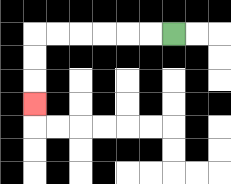{'start': '[7, 1]', 'end': '[1, 4]', 'path_directions': 'L,L,L,L,L,L,D,D,D', 'path_coordinates': '[[7, 1], [6, 1], [5, 1], [4, 1], [3, 1], [2, 1], [1, 1], [1, 2], [1, 3], [1, 4]]'}